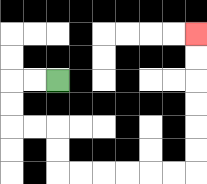{'start': '[2, 3]', 'end': '[8, 1]', 'path_directions': 'L,L,D,D,R,R,D,D,R,R,R,R,R,R,U,U,U,U,U,U', 'path_coordinates': '[[2, 3], [1, 3], [0, 3], [0, 4], [0, 5], [1, 5], [2, 5], [2, 6], [2, 7], [3, 7], [4, 7], [5, 7], [6, 7], [7, 7], [8, 7], [8, 6], [8, 5], [8, 4], [8, 3], [8, 2], [8, 1]]'}